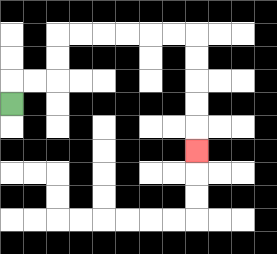{'start': '[0, 4]', 'end': '[8, 6]', 'path_directions': 'U,R,R,U,U,R,R,R,R,R,R,D,D,D,D,D', 'path_coordinates': '[[0, 4], [0, 3], [1, 3], [2, 3], [2, 2], [2, 1], [3, 1], [4, 1], [5, 1], [6, 1], [7, 1], [8, 1], [8, 2], [8, 3], [8, 4], [8, 5], [8, 6]]'}